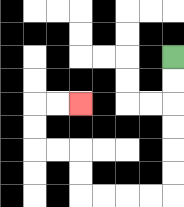{'start': '[7, 2]', 'end': '[3, 4]', 'path_directions': 'D,D,D,D,D,D,L,L,L,L,U,U,L,L,U,U,R,R', 'path_coordinates': '[[7, 2], [7, 3], [7, 4], [7, 5], [7, 6], [7, 7], [7, 8], [6, 8], [5, 8], [4, 8], [3, 8], [3, 7], [3, 6], [2, 6], [1, 6], [1, 5], [1, 4], [2, 4], [3, 4]]'}